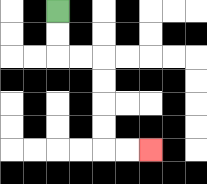{'start': '[2, 0]', 'end': '[6, 6]', 'path_directions': 'D,D,R,R,D,D,D,D,R,R', 'path_coordinates': '[[2, 0], [2, 1], [2, 2], [3, 2], [4, 2], [4, 3], [4, 4], [4, 5], [4, 6], [5, 6], [6, 6]]'}